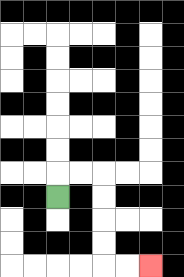{'start': '[2, 8]', 'end': '[6, 11]', 'path_directions': 'U,R,R,D,D,D,D,R,R', 'path_coordinates': '[[2, 8], [2, 7], [3, 7], [4, 7], [4, 8], [4, 9], [4, 10], [4, 11], [5, 11], [6, 11]]'}